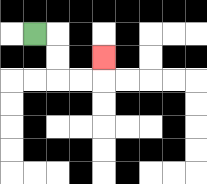{'start': '[1, 1]', 'end': '[4, 2]', 'path_directions': 'R,D,D,R,R,U', 'path_coordinates': '[[1, 1], [2, 1], [2, 2], [2, 3], [3, 3], [4, 3], [4, 2]]'}